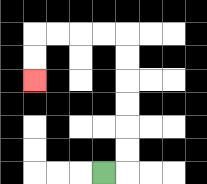{'start': '[4, 7]', 'end': '[1, 3]', 'path_directions': 'R,U,U,U,U,U,U,L,L,L,L,D,D', 'path_coordinates': '[[4, 7], [5, 7], [5, 6], [5, 5], [5, 4], [5, 3], [5, 2], [5, 1], [4, 1], [3, 1], [2, 1], [1, 1], [1, 2], [1, 3]]'}